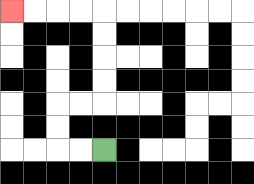{'start': '[4, 6]', 'end': '[0, 0]', 'path_directions': 'L,L,U,U,R,R,U,U,U,U,L,L,L,L', 'path_coordinates': '[[4, 6], [3, 6], [2, 6], [2, 5], [2, 4], [3, 4], [4, 4], [4, 3], [4, 2], [4, 1], [4, 0], [3, 0], [2, 0], [1, 0], [0, 0]]'}